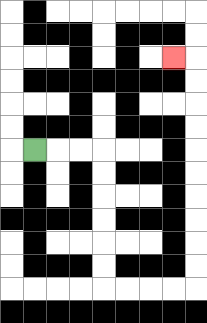{'start': '[1, 6]', 'end': '[7, 2]', 'path_directions': 'R,R,R,D,D,D,D,D,D,R,R,R,R,U,U,U,U,U,U,U,U,U,U,L', 'path_coordinates': '[[1, 6], [2, 6], [3, 6], [4, 6], [4, 7], [4, 8], [4, 9], [4, 10], [4, 11], [4, 12], [5, 12], [6, 12], [7, 12], [8, 12], [8, 11], [8, 10], [8, 9], [8, 8], [8, 7], [8, 6], [8, 5], [8, 4], [8, 3], [8, 2], [7, 2]]'}